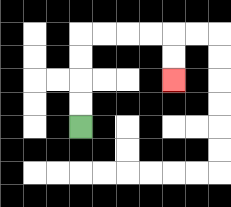{'start': '[3, 5]', 'end': '[7, 3]', 'path_directions': 'U,U,U,U,R,R,R,R,D,D', 'path_coordinates': '[[3, 5], [3, 4], [3, 3], [3, 2], [3, 1], [4, 1], [5, 1], [6, 1], [7, 1], [7, 2], [7, 3]]'}